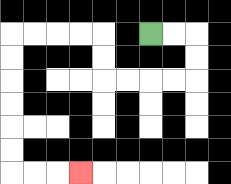{'start': '[6, 1]', 'end': '[3, 7]', 'path_directions': 'R,R,D,D,L,L,L,L,U,U,L,L,L,L,D,D,D,D,D,D,R,R,R', 'path_coordinates': '[[6, 1], [7, 1], [8, 1], [8, 2], [8, 3], [7, 3], [6, 3], [5, 3], [4, 3], [4, 2], [4, 1], [3, 1], [2, 1], [1, 1], [0, 1], [0, 2], [0, 3], [0, 4], [0, 5], [0, 6], [0, 7], [1, 7], [2, 7], [3, 7]]'}